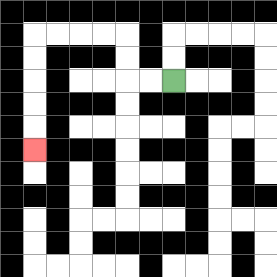{'start': '[7, 3]', 'end': '[1, 6]', 'path_directions': 'L,L,U,U,L,L,L,L,D,D,D,D,D', 'path_coordinates': '[[7, 3], [6, 3], [5, 3], [5, 2], [5, 1], [4, 1], [3, 1], [2, 1], [1, 1], [1, 2], [1, 3], [1, 4], [1, 5], [1, 6]]'}